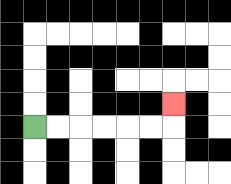{'start': '[1, 5]', 'end': '[7, 4]', 'path_directions': 'R,R,R,R,R,R,U', 'path_coordinates': '[[1, 5], [2, 5], [3, 5], [4, 5], [5, 5], [6, 5], [7, 5], [7, 4]]'}